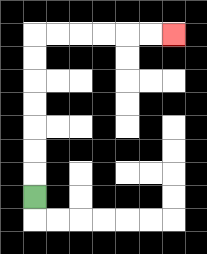{'start': '[1, 8]', 'end': '[7, 1]', 'path_directions': 'U,U,U,U,U,U,U,R,R,R,R,R,R', 'path_coordinates': '[[1, 8], [1, 7], [1, 6], [1, 5], [1, 4], [1, 3], [1, 2], [1, 1], [2, 1], [3, 1], [4, 1], [5, 1], [6, 1], [7, 1]]'}